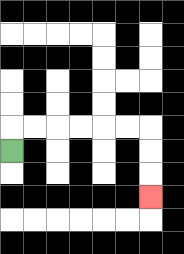{'start': '[0, 6]', 'end': '[6, 8]', 'path_directions': 'U,R,R,R,R,R,R,D,D,D', 'path_coordinates': '[[0, 6], [0, 5], [1, 5], [2, 5], [3, 5], [4, 5], [5, 5], [6, 5], [6, 6], [6, 7], [6, 8]]'}